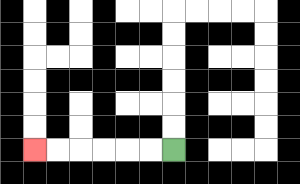{'start': '[7, 6]', 'end': '[1, 6]', 'path_directions': 'L,L,L,L,L,L', 'path_coordinates': '[[7, 6], [6, 6], [5, 6], [4, 6], [3, 6], [2, 6], [1, 6]]'}